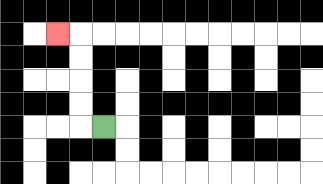{'start': '[4, 5]', 'end': '[2, 1]', 'path_directions': 'L,U,U,U,U,L', 'path_coordinates': '[[4, 5], [3, 5], [3, 4], [3, 3], [3, 2], [3, 1], [2, 1]]'}